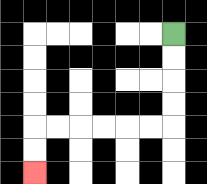{'start': '[7, 1]', 'end': '[1, 7]', 'path_directions': 'D,D,D,D,L,L,L,L,L,L,D,D', 'path_coordinates': '[[7, 1], [7, 2], [7, 3], [7, 4], [7, 5], [6, 5], [5, 5], [4, 5], [3, 5], [2, 5], [1, 5], [1, 6], [1, 7]]'}